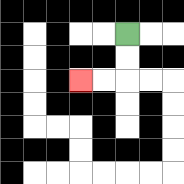{'start': '[5, 1]', 'end': '[3, 3]', 'path_directions': 'D,D,L,L', 'path_coordinates': '[[5, 1], [5, 2], [5, 3], [4, 3], [3, 3]]'}